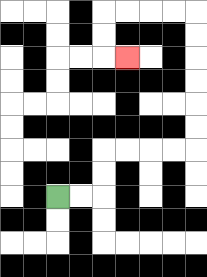{'start': '[2, 8]', 'end': '[5, 2]', 'path_directions': 'R,R,U,U,R,R,R,R,U,U,U,U,U,U,L,L,L,L,D,D,R', 'path_coordinates': '[[2, 8], [3, 8], [4, 8], [4, 7], [4, 6], [5, 6], [6, 6], [7, 6], [8, 6], [8, 5], [8, 4], [8, 3], [8, 2], [8, 1], [8, 0], [7, 0], [6, 0], [5, 0], [4, 0], [4, 1], [4, 2], [5, 2]]'}